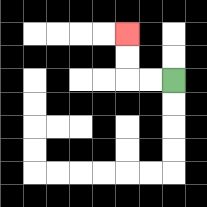{'start': '[7, 3]', 'end': '[5, 1]', 'path_directions': 'L,L,U,U', 'path_coordinates': '[[7, 3], [6, 3], [5, 3], [5, 2], [5, 1]]'}